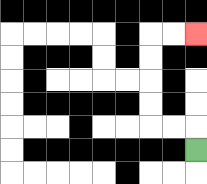{'start': '[8, 6]', 'end': '[8, 1]', 'path_directions': 'U,L,L,U,U,U,U,R,R', 'path_coordinates': '[[8, 6], [8, 5], [7, 5], [6, 5], [6, 4], [6, 3], [6, 2], [6, 1], [7, 1], [8, 1]]'}